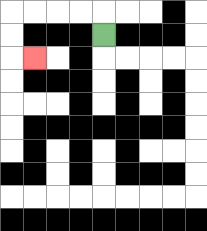{'start': '[4, 1]', 'end': '[1, 2]', 'path_directions': 'U,L,L,L,L,D,D,R', 'path_coordinates': '[[4, 1], [4, 0], [3, 0], [2, 0], [1, 0], [0, 0], [0, 1], [0, 2], [1, 2]]'}